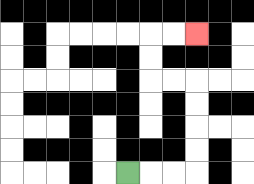{'start': '[5, 7]', 'end': '[8, 1]', 'path_directions': 'R,R,R,U,U,U,U,L,L,U,U,R,R', 'path_coordinates': '[[5, 7], [6, 7], [7, 7], [8, 7], [8, 6], [8, 5], [8, 4], [8, 3], [7, 3], [6, 3], [6, 2], [6, 1], [7, 1], [8, 1]]'}